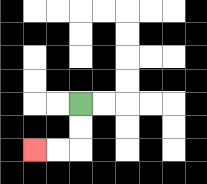{'start': '[3, 4]', 'end': '[1, 6]', 'path_directions': 'D,D,L,L', 'path_coordinates': '[[3, 4], [3, 5], [3, 6], [2, 6], [1, 6]]'}